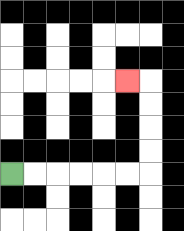{'start': '[0, 7]', 'end': '[5, 3]', 'path_directions': 'R,R,R,R,R,R,U,U,U,U,L', 'path_coordinates': '[[0, 7], [1, 7], [2, 7], [3, 7], [4, 7], [5, 7], [6, 7], [6, 6], [6, 5], [6, 4], [6, 3], [5, 3]]'}